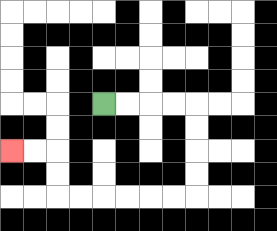{'start': '[4, 4]', 'end': '[0, 6]', 'path_directions': 'R,R,R,R,D,D,D,D,L,L,L,L,L,L,U,U,L,L', 'path_coordinates': '[[4, 4], [5, 4], [6, 4], [7, 4], [8, 4], [8, 5], [8, 6], [8, 7], [8, 8], [7, 8], [6, 8], [5, 8], [4, 8], [3, 8], [2, 8], [2, 7], [2, 6], [1, 6], [0, 6]]'}